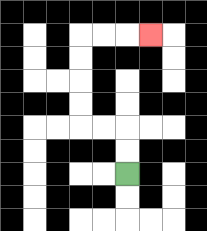{'start': '[5, 7]', 'end': '[6, 1]', 'path_directions': 'U,U,L,L,U,U,U,U,R,R,R', 'path_coordinates': '[[5, 7], [5, 6], [5, 5], [4, 5], [3, 5], [3, 4], [3, 3], [3, 2], [3, 1], [4, 1], [5, 1], [6, 1]]'}